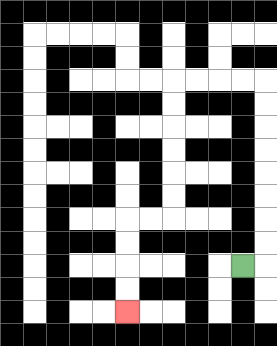{'start': '[10, 11]', 'end': '[5, 13]', 'path_directions': 'R,U,U,U,U,U,U,U,U,L,L,L,L,D,D,D,D,D,D,L,L,D,D,D,D', 'path_coordinates': '[[10, 11], [11, 11], [11, 10], [11, 9], [11, 8], [11, 7], [11, 6], [11, 5], [11, 4], [11, 3], [10, 3], [9, 3], [8, 3], [7, 3], [7, 4], [7, 5], [7, 6], [7, 7], [7, 8], [7, 9], [6, 9], [5, 9], [5, 10], [5, 11], [5, 12], [5, 13]]'}